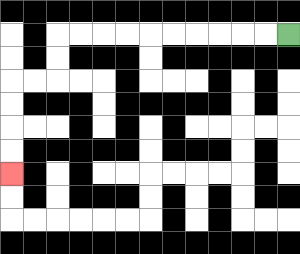{'start': '[12, 1]', 'end': '[0, 7]', 'path_directions': 'L,L,L,L,L,L,L,L,L,L,D,D,L,L,D,D,D,D', 'path_coordinates': '[[12, 1], [11, 1], [10, 1], [9, 1], [8, 1], [7, 1], [6, 1], [5, 1], [4, 1], [3, 1], [2, 1], [2, 2], [2, 3], [1, 3], [0, 3], [0, 4], [0, 5], [0, 6], [0, 7]]'}